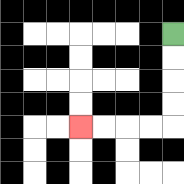{'start': '[7, 1]', 'end': '[3, 5]', 'path_directions': 'D,D,D,D,L,L,L,L', 'path_coordinates': '[[7, 1], [7, 2], [7, 3], [7, 4], [7, 5], [6, 5], [5, 5], [4, 5], [3, 5]]'}